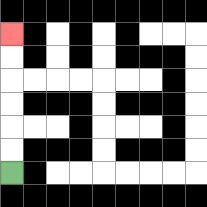{'start': '[0, 7]', 'end': '[0, 1]', 'path_directions': 'U,U,U,U,U,U', 'path_coordinates': '[[0, 7], [0, 6], [0, 5], [0, 4], [0, 3], [0, 2], [0, 1]]'}